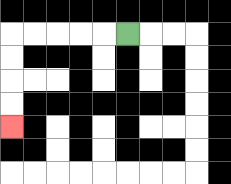{'start': '[5, 1]', 'end': '[0, 5]', 'path_directions': 'L,L,L,L,L,D,D,D,D', 'path_coordinates': '[[5, 1], [4, 1], [3, 1], [2, 1], [1, 1], [0, 1], [0, 2], [0, 3], [0, 4], [0, 5]]'}